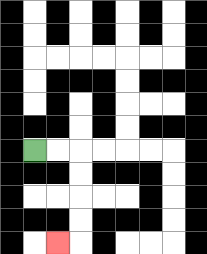{'start': '[1, 6]', 'end': '[2, 10]', 'path_directions': 'R,R,D,D,D,D,L', 'path_coordinates': '[[1, 6], [2, 6], [3, 6], [3, 7], [3, 8], [3, 9], [3, 10], [2, 10]]'}